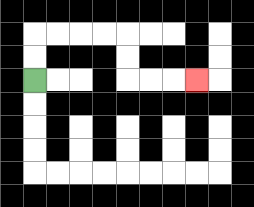{'start': '[1, 3]', 'end': '[8, 3]', 'path_directions': 'U,U,R,R,R,R,D,D,R,R,R', 'path_coordinates': '[[1, 3], [1, 2], [1, 1], [2, 1], [3, 1], [4, 1], [5, 1], [5, 2], [5, 3], [6, 3], [7, 3], [8, 3]]'}